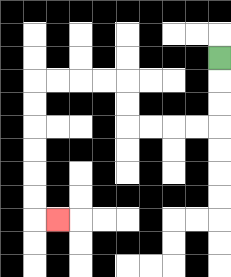{'start': '[9, 2]', 'end': '[2, 9]', 'path_directions': 'D,D,D,L,L,L,L,U,U,L,L,L,L,D,D,D,D,D,D,R', 'path_coordinates': '[[9, 2], [9, 3], [9, 4], [9, 5], [8, 5], [7, 5], [6, 5], [5, 5], [5, 4], [5, 3], [4, 3], [3, 3], [2, 3], [1, 3], [1, 4], [1, 5], [1, 6], [1, 7], [1, 8], [1, 9], [2, 9]]'}